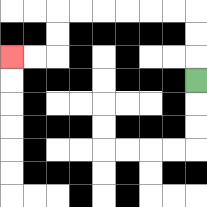{'start': '[8, 3]', 'end': '[0, 2]', 'path_directions': 'U,U,U,L,L,L,L,L,L,D,D,L,L', 'path_coordinates': '[[8, 3], [8, 2], [8, 1], [8, 0], [7, 0], [6, 0], [5, 0], [4, 0], [3, 0], [2, 0], [2, 1], [2, 2], [1, 2], [0, 2]]'}